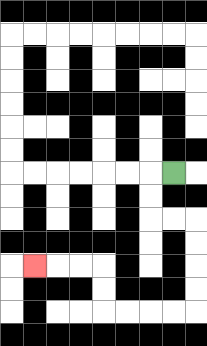{'start': '[7, 7]', 'end': '[1, 11]', 'path_directions': 'L,D,D,R,R,D,D,D,D,L,L,L,L,U,U,L,L,L', 'path_coordinates': '[[7, 7], [6, 7], [6, 8], [6, 9], [7, 9], [8, 9], [8, 10], [8, 11], [8, 12], [8, 13], [7, 13], [6, 13], [5, 13], [4, 13], [4, 12], [4, 11], [3, 11], [2, 11], [1, 11]]'}